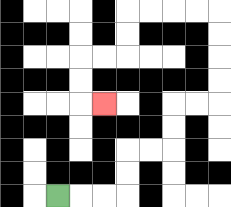{'start': '[2, 8]', 'end': '[4, 4]', 'path_directions': 'R,R,R,U,U,R,R,U,U,R,R,U,U,U,U,L,L,L,L,D,D,L,L,D,D,R', 'path_coordinates': '[[2, 8], [3, 8], [4, 8], [5, 8], [5, 7], [5, 6], [6, 6], [7, 6], [7, 5], [7, 4], [8, 4], [9, 4], [9, 3], [9, 2], [9, 1], [9, 0], [8, 0], [7, 0], [6, 0], [5, 0], [5, 1], [5, 2], [4, 2], [3, 2], [3, 3], [3, 4], [4, 4]]'}